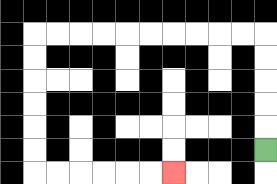{'start': '[11, 6]', 'end': '[7, 7]', 'path_directions': 'U,U,U,U,U,L,L,L,L,L,L,L,L,L,L,D,D,D,D,D,D,R,R,R,R,R,R', 'path_coordinates': '[[11, 6], [11, 5], [11, 4], [11, 3], [11, 2], [11, 1], [10, 1], [9, 1], [8, 1], [7, 1], [6, 1], [5, 1], [4, 1], [3, 1], [2, 1], [1, 1], [1, 2], [1, 3], [1, 4], [1, 5], [1, 6], [1, 7], [2, 7], [3, 7], [4, 7], [5, 7], [6, 7], [7, 7]]'}